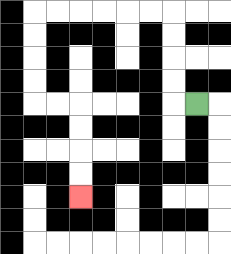{'start': '[8, 4]', 'end': '[3, 8]', 'path_directions': 'L,U,U,U,U,L,L,L,L,L,L,D,D,D,D,R,R,D,D,D,D', 'path_coordinates': '[[8, 4], [7, 4], [7, 3], [7, 2], [7, 1], [7, 0], [6, 0], [5, 0], [4, 0], [3, 0], [2, 0], [1, 0], [1, 1], [1, 2], [1, 3], [1, 4], [2, 4], [3, 4], [3, 5], [3, 6], [3, 7], [3, 8]]'}